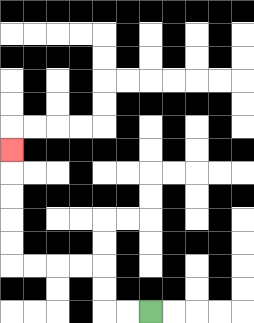{'start': '[6, 13]', 'end': '[0, 6]', 'path_directions': 'L,L,U,U,L,L,L,L,U,U,U,U,U', 'path_coordinates': '[[6, 13], [5, 13], [4, 13], [4, 12], [4, 11], [3, 11], [2, 11], [1, 11], [0, 11], [0, 10], [0, 9], [0, 8], [0, 7], [0, 6]]'}